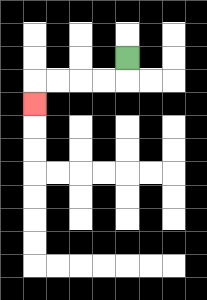{'start': '[5, 2]', 'end': '[1, 4]', 'path_directions': 'D,L,L,L,L,D', 'path_coordinates': '[[5, 2], [5, 3], [4, 3], [3, 3], [2, 3], [1, 3], [1, 4]]'}